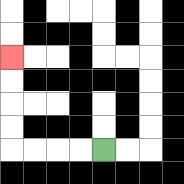{'start': '[4, 6]', 'end': '[0, 2]', 'path_directions': 'L,L,L,L,U,U,U,U', 'path_coordinates': '[[4, 6], [3, 6], [2, 6], [1, 6], [0, 6], [0, 5], [0, 4], [0, 3], [0, 2]]'}